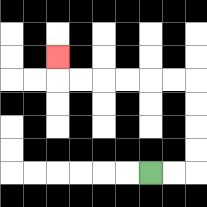{'start': '[6, 7]', 'end': '[2, 2]', 'path_directions': 'R,R,U,U,U,U,L,L,L,L,L,L,U', 'path_coordinates': '[[6, 7], [7, 7], [8, 7], [8, 6], [8, 5], [8, 4], [8, 3], [7, 3], [6, 3], [5, 3], [4, 3], [3, 3], [2, 3], [2, 2]]'}